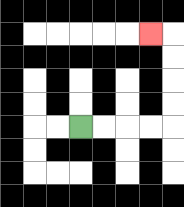{'start': '[3, 5]', 'end': '[6, 1]', 'path_directions': 'R,R,R,R,U,U,U,U,L', 'path_coordinates': '[[3, 5], [4, 5], [5, 5], [6, 5], [7, 5], [7, 4], [7, 3], [7, 2], [7, 1], [6, 1]]'}